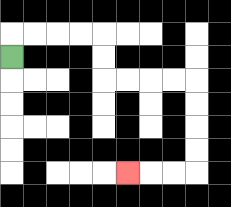{'start': '[0, 2]', 'end': '[5, 7]', 'path_directions': 'U,R,R,R,R,D,D,R,R,R,R,D,D,D,D,L,L,L', 'path_coordinates': '[[0, 2], [0, 1], [1, 1], [2, 1], [3, 1], [4, 1], [4, 2], [4, 3], [5, 3], [6, 3], [7, 3], [8, 3], [8, 4], [8, 5], [8, 6], [8, 7], [7, 7], [6, 7], [5, 7]]'}